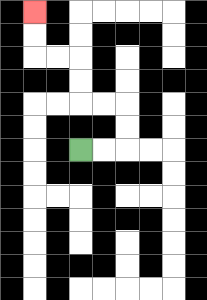{'start': '[3, 6]', 'end': '[1, 0]', 'path_directions': 'R,R,U,U,L,L,U,U,L,L,U,U', 'path_coordinates': '[[3, 6], [4, 6], [5, 6], [5, 5], [5, 4], [4, 4], [3, 4], [3, 3], [3, 2], [2, 2], [1, 2], [1, 1], [1, 0]]'}